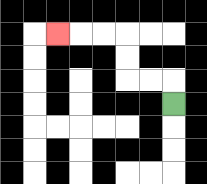{'start': '[7, 4]', 'end': '[2, 1]', 'path_directions': 'U,L,L,U,U,L,L,L', 'path_coordinates': '[[7, 4], [7, 3], [6, 3], [5, 3], [5, 2], [5, 1], [4, 1], [3, 1], [2, 1]]'}